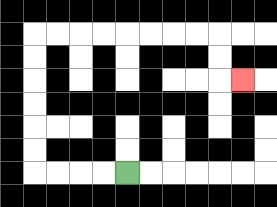{'start': '[5, 7]', 'end': '[10, 3]', 'path_directions': 'L,L,L,L,U,U,U,U,U,U,R,R,R,R,R,R,R,R,D,D,R', 'path_coordinates': '[[5, 7], [4, 7], [3, 7], [2, 7], [1, 7], [1, 6], [1, 5], [1, 4], [1, 3], [1, 2], [1, 1], [2, 1], [3, 1], [4, 1], [5, 1], [6, 1], [7, 1], [8, 1], [9, 1], [9, 2], [9, 3], [10, 3]]'}